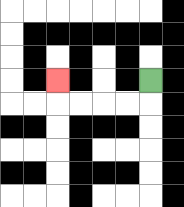{'start': '[6, 3]', 'end': '[2, 3]', 'path_directions': 'D,L,L,L,L,U', 'path_coordinates': '[[6, 3], [6, 4], [5, 4], [4, 4], [3, 4], [2, 4], [2, 3]]'}